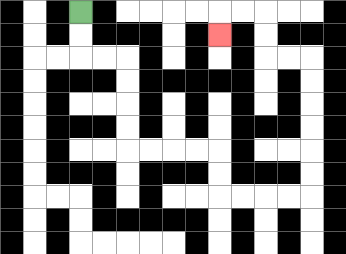{'start': '[3, 0]', 'end': '[9, 1]', 'path_directions': 'D,D,R,R,D,D,D,D,R,R,R,R,D,D,R,R,R,R,U,U,U,U,U,U,L,L,U,U,L,L,D', 'path_coordinates': '[[3, 0], [3, 1], [3, 2], [4, 2], [5, 2], [5, 3], [5, 4], [5, 5], [5, 6], [6, 6], [7, 6], [8, 6], [9, 6], [9, 7], [9, 8], [10, 8], [11, 8], [12, 8], [13, 8], [13, 7], [13, 6], [13, 5], [13, 4], [13, 3], [13, 2], [12, 2], [11, 2], [11, 1], [11, 0], [10, 0], [9, 0], [9, 1]]'}